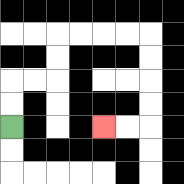{'start': '[0, 5]', 'end': '[4, 5]', 'path_directions': 'U,U,R,R,U,U,R,R,R,R,D,D,D,D,L,L', 'path_coordinates': '[[0, 5], [0, 4], [0, 3], [1, 3], [2, 3], [2, 2], [2, 1], [3, 1], [4, 1], [5, 1], [6, 1], [6, 2], [6, 3], [6, 4], [6, 5], [5, 5], [4, 5]]'}